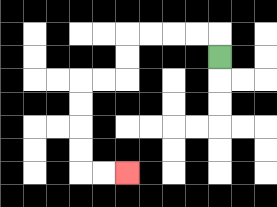{'start': '[9, 2]', 'end': '[5, 7]', 'path_directions': 'U,L,L,L,L,D,D,L,L,D,D,D,D,R,R', 'path_coordinates': '[[9, 2], [9, 1], [8, 1], [7, 1], [6, 1], [5, 1], [5, 2], [5, 3], [4, 3], [3, 3], [3, 4], [3, 5], [3, 6], [3, 7], [4, 7], [5, 7]]'}